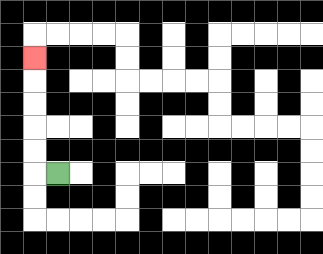{'start': '[2, 7]', 'end': '[1, 2]', 'path_directions': 'L,U,U,U,U,U', 'path_coordinates': '[[2, 7], [1, 7], [1, 6], [1, 5], [1, 4], [1, 3], [1, 2]]'}